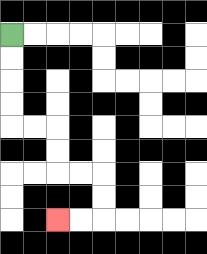{'start': '[0, 1]', 'end': '[2, 9]', 'path_directions': 'D,D,D,D,R,R,D,D,R,R,D,D,L,L', 'path_coordinates': '[[0, 1], [0, 2], [0, 3], [0, 4], [0, 5], [1, 5], [2, 5], [2, 6], [2, 7], [3, 7], [4, 7], [4, 8], [4, 9], [3, 9], [2, 9]]'}